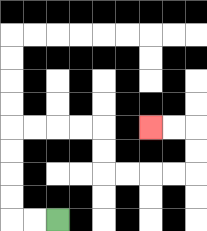{'start': '[2, 9]', 'end': '[6, 5]', 'path_directions': 'L,L,U,U,U,U,R,R,R,R,D,D,R,R,R,R,U,U,L,L', 'path_coordinates': '[[2, 9], [1, 9], [0, 9], [0, 8], [0, 7], [0, 6], [0, 5], [1, 5], [2, 5], [3, 5], [4, 5], [4, 6], [4, 7], [5, 7], [6, 7], [7, 7], [8, 7], [8, 6], [8, 5], [7, 5], [6, 5]]'}